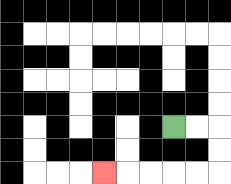{'start': '[7, 5]', 'end': '[4, 7]', 'path_directions': 'R,R,D,D,L,L,L,L,L', 'path_coordinates': '[[7, 5], [8, 5], [9, 5], [9, 6], [9, 7], [8, 7], [7, 7], [6, 7], [5, 7], [4, 7]]'}